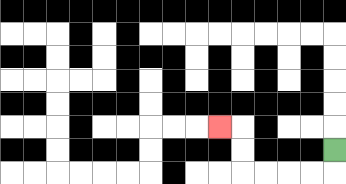{'start': '[14, 6]', 'end': '[9, 5]', 'path_directions': 'D,L,L,L,L,U,U,L', 'path_coordinates': '[[14, 6], [14, 7], [13, 7], [12, 7], [11, 7], [10, 7], [10, 6], [10, 5], [9, 5]]'}